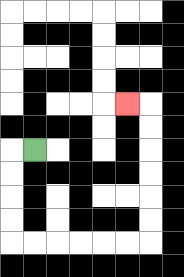{'start': '[1, 6]', 'end': '[5, 4]', 'path_directions': 'L,D,D,D,D,R,R,R,R,R,R,U,U,U,U,U,U,L', 'path_coordinates': '[[1, 6], [0, 6], [0, 7], [0, 8], [0, 9], [0, 10], [1, 10], [2, 10], [3, 10], [4, 10], [5, 10], [6, 10], [6, 9], [6, 8], [6, 7], [6, 6], [6, 5], [6, 4], [5, 4]]'}